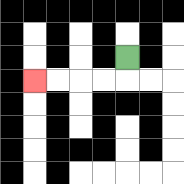{'start': '[5, 2]', 'end': '[1, 3]', 'path_directions': 'D,L,L,L,L', 'path_coordinates': '[[5, 2], [5, 3], [4, 3], [3, 3], [2, 3], [1, 3]]'}